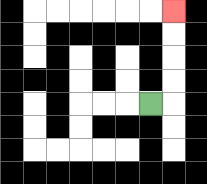{'start': '[6, 4]', 'end': '[7, 0]', 'path_directions': 'R,U,U,U,U', 'path_coordinates': '[[6, 4], [7, 4], [7, 3], [7, 2], [7, 1], [7, 0]]'}